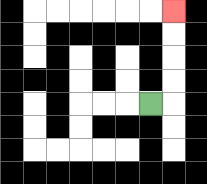{'start': '[6, 4]', 'end': '[7, 0]', 'path_directions': 'R,U,U,U,U', 'path_coordinates': '[[6, 4], [7, 4], [7, 3], [7, 2], [7, 1], [7, 0]]'}